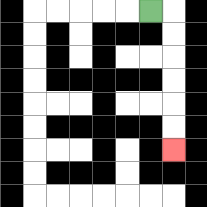{'start': '[6, 0]', 'end': '[7, 6]', 'path_directions': 'R,D,D,D,D,D,D', 'path_coordinates': '[[6, 0], [7, 0], [7, 1], [7, 2], [7, 3], [7, 4], [7, 5], [7, 6]]'}